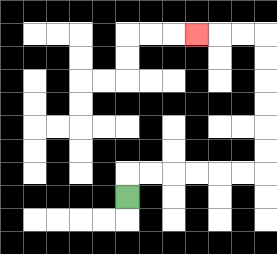{'start': '[5, 8]', 'end': '[8, 1]', 'path_directions': 'U,R,R,R,R,R,R,U,U,U,U,U,U,L,L,L', 'path_coordinates': '[[5, 8], [5, 7], [6, 7], [7, 7], [8, 7], [9, 7], [10, 7], [11, 7], [11, 6], [11, 5], [11, 4], [11, 3], [11, 2], [11, 1], [10, 1], [9, 1], [8, 1]]'}